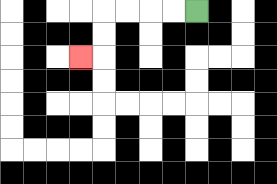{'start': '[8, 0]', 'end': '[3, 2]', 'path_directions': 'L,L,L,L,D,D,L', 'path_coordinates': '[[8, 0], [7, 0], [6, 0], [5, 0], [4, 0], [4, 1], [4, 2], [3, 2]]'}